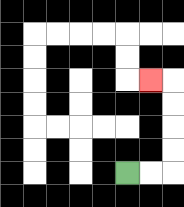{'start': '[5, 7]', 'end': '[6, 3]', 'path_directions': 'R,R,U,U,U,U,L', 'path_coordinates': '[[5, 7], [6, 7], [7, 7], [7, 6], [7, 5], [7, 4], [7, 3], [6, 3]]'}